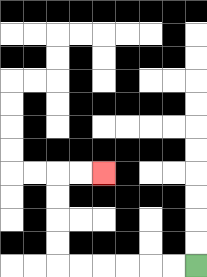{'start': '[8, 11]', 'end': '[4, 7]', 'path_directions': 'L,L,L,L,L,L,U,U,U,U,R,R', 'path_coordinates': '[[8, 11], [7, 11], [6, 11], [5, 11], [4, 11], [3, 11], [2, 11], [2, 10], [2, 9], [2, 8], [2, 7], [3, 7], [4, 7]]'}